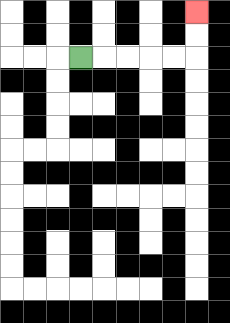{'start': '[3, 2]', 'end': '[8, 0]', 'path_directions': 'R,R,R,R,R,U,U', 'path_coordinates': '[[3, 2], [4, 2], [5, 2], [6, 2], [7, 2], [8, 2], [8, 1], [8, 0]]'}